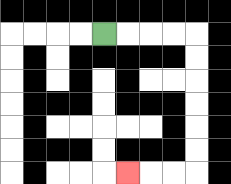{'start': '[4, 1]', 'end': '[5, 7]', 'path_directions': 'R,R,R,R,D,D,D,D,D,D,L,L,L', 'path_coordinates': '[[4, 1], [5, 1], [6, 1], [7, 1], [8, 1], [8, 2], [8, 3], [8, 4], [8, 5], [8, 6], [8, 7], [7, 7], [6, 7], [5, 7]]'}